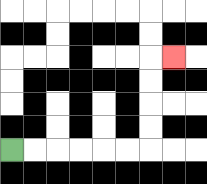{'start': '[0, 6]', 'end': '[7, 2]', 'path_directions': 'R,R,R,R,R,R,U,U,U,U,R', 'path_coordinates': '[[0, 6], [1, 6], [2, 6], [3, 6], [4, 6], [5, 6], [6, 6], [6, 5], [6, 4], [6, 3], [6, 2], [7, 2]]'}